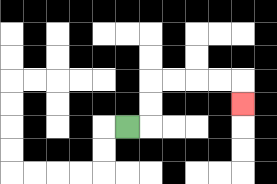{'start': '[5, 5]', 'end': '[10, 4]', 'path_directions': 'R,U,U,R,R,R,R,D', 'path_coordinates': '[[5, 5], [6, 5], [6, 4], [6, 3], [7, 3], [8, 3], [9, 3], [10, 3], [10, 4]]'}